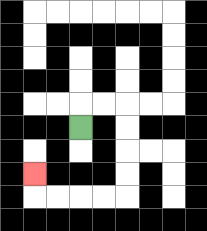{'start': '[3, 5]', 'end': '[1, 7]', 'path_directions': 'U,R,R,D,D,D,D,L,L,L,L,U', 'path_coordinates': '[[3, 5], [3, 4], [4, 4], [5, 4], [5, 5], [5, 6], [5, 7], [5, 8], [4, 8], [3, 8], [2, 8], [1, 8], [1, 7]]'}